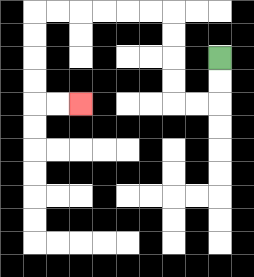{'start': '[9, 2]', 'end': '[3, 4]', 'path_directions': 'D,D,L,L,U,U,U,U,L,L,L,L,L,L,D,D,D,D,R,R', 'path_coordinates': '[[9, 2], [9, 3], [9, 4], [8, 4], [7, 4], [7, 3], [7, 2], [7, 1], [7, 0], [6, 0], [5, 0], [4, 0], [3, 0], [2, 0], [1, 0], [1, 1], [1, 2], [1, 3], [1, 4], [2, 4], [3, 4]]'}